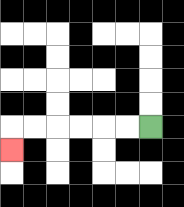{'start': '[6, 5]', 'end': '[0, 6]', 'path_directions': 'L,L,L,L,L,L,D', 'path_coordinates': '[[6, 5], [5, 5], [4, 5], [3, 5], [2, 5], [1, 5], [0, 5], [0, 6]]'}